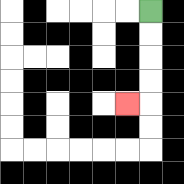{'start': '[6, 0]', 'end': '[5, 4]', 'path_directions': 'D,D,D,D,L', 'path_coordinates': '[[6, 0], [6, 1], [6, 2], [6, 3], [6, 4], [5, 4]]'}